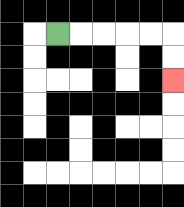{'start': '[2, 1]', 'end': '[7, 3]', 'path_directions': 'R,R,R,R,R,D,D', 'path_coordinates': '[[2, 1], [3, 1], [4, 1], [5, 1], [6, 1], [7, 1], [7, 2], [7, 3]]'}